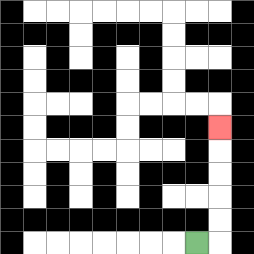{'start': '[8, 10]', 'end': '[9, 5]', 'path_directions': 'R,U,U,U,U,U', 'path_coordinates': '[[8, 10], [9, 10], [9, 9], [9, 8], [9, 7], [9, 6], [9, 5]]'}